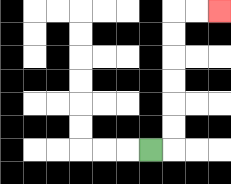{'start': '[6, 6]', 'end': '[9, 0]', 'path_directions': 'R,U,U,U,U,U,U,R,R', 'path_coordinates': '[[6, 6], [7, 6], [7, 5], [7, 4], [7, 3], [7, 2], [7, 1], [7, 0], [8, 0], [9, 0]]'}